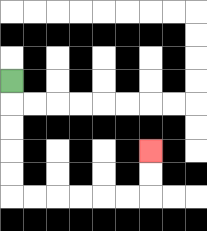{'start': '[0, 3]', 'end': '[6, 6]', 'path_directions': 'D,D,D,D,D,R,R,R,R,R,R,U,U', 'path_coordinates': '[[0, 3], [0, 4], [0, 5], [0, 6], [0, 7], [0, 8], [1, 8], [2, 8], [3, 8], [4, 8], [5, 8], [6, 8], [6, 7], [6, 6]]'}